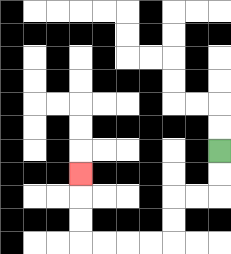{'start': '[9, 6]', 'end': '[3, 7]', 'path_directions': 'D,D,L,L,D,D,L,L,L,L,U,U,U', 'path_coordinates': '[[9, 6], [9, 7], [9, 8], [8, 8], [7, 8], [7, 9], [7, 10], [6, 10], [5, 10], [4, 10], [3, 10], [3, 9], [3, 8], [3, 7]]'}